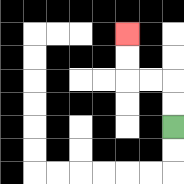{'start': '[7, 5]', 'end': '[5, 1]', 'path_directions': 'U,U,L,L,U,U', 'path_coordinates': '[[7, 5], [7, 4], [7, 3], [6, 3], [5, 3], [5, 2], [5, 1]]'}